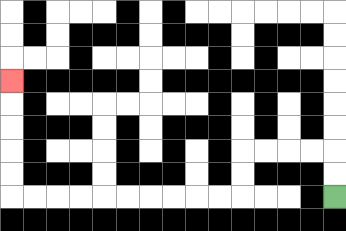{'start': '[14, 8]', 'end': '[0, 3]', 'path_directions': 'U,U,L,L,L,L,D,D,L,L,L,L,L,L,L,L,L,L,U,U,U,U,U', 'path_coordinates': '[[14, 8], [14, 7], [14, 6], [13, 6], [12, 6], [11, 6], [10, 6], [10, 7], [10, 8], [9, 8], [8, 8], [7, 8], [6, 8], [5, 8], [4, 8], [3, 8], [2, 8], [1, 8], [0, 8], [0, 7], [0, 6], [0, 5], [0, 4], [0, 3]]'}